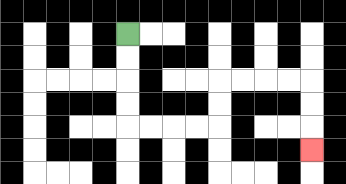{'start': '[5, 1]', 'end': '[13, 6]', 'path_directions': 'D,D,D,D,R,R,R,R,U,U,R,R,R,R,D,D,D', 'path_coordinates': '[[5, 1], [5, 2], [5, 3], [5, 4], [5, 5], [6, 5], [7, 5], [8, 5], [9, 5], [9, 4], [9, 3], [10, 3], [11, 3], [12, 3], [13, 3], [13, 4], [13, 5], [13, 6]]'}